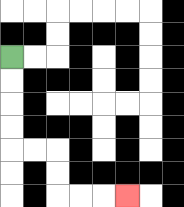{'start': '[0, 2]', 'end': '[5, 8]', 'path_directions': 'D,D,D,D,R,R,D,D,R,R,R', 'path_coordinates': '[[0, 2], [0, 3], [0, 4], [0, 5], [0, 6], [1, 6], [2, 6], [2, 7], [2, 8], [3, 8], [4, 8], [5, 8]]'}